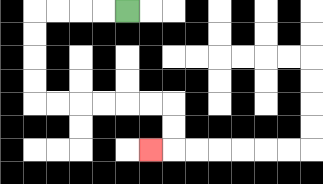{'start': '[5, 0]', 'end': '[6, 6]', 'path_directions': 'L,L,L,L,D,D,D,D,R,R,R,R,R,R,D,D,L', 'path_coordinates': '[[5, 0], [4, 0], [3, 0], [2, 0], [1, 0], [1, 1], [1, 2], [1, 3], [1, 4], [2, 4], [3, 4], [4, 4], [5, 4], [6, 4], [7, 4], [7, 5], [7, 6], [6, 6]]'}